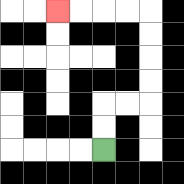{'start': '[4, 6]', 'end': '[2, 0]', 'path_directions': 'U,U,R,R,U,U,U,U,L,L,L,L', 'path_coordinates': '[[4, 6], [4, 5], [4, 4], [5, 4], [6, 4], [6, 3], [6, 2], [6, 1], [6, 0], [5, 0], [4, 0], [3, 0], [2, 0]]'}